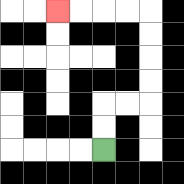{'start': '[4, 6]', 'end': '[2, 0]', 'path_directions': 'U,U,R,R,U,U,U,U,L,L,L,L', 'path_coordinates': '[[4, 6], [4, 5], [4, 4], [5, 4], [6, 4], [6, 3], [6, 2], [6, 1], [6, 0], [5, 0], [4, 0], [3, 0], [2, 0]]'}